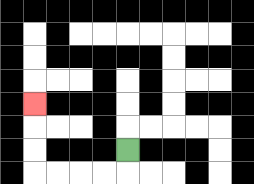{'start': '[5, 6]', 'end': '[1, 4]', 'path_directions': 'D,L,L,L,L,U,U,U', 'path_coordinates': '[[5, 6], [5, 7], [4, 7], [3, 7], [2, 7], [1, 7], [1, 6], [1, 5], [1, 4]]'}